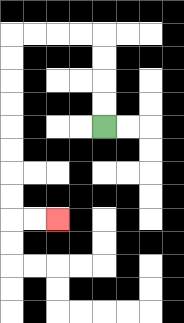{'start': '[4, 5]', 'end': '[2, 9]', 'path_directions': 'U,U,U,U,L,L,L,L,D,D,D,D,D,D,D,D,R,R', 'path_coordinates': '[[4, 5], [4, 4], [4, 3], [4, 2], [4, 1], [3, 1], [2, 1], [1, 1], [0, 1], [0, 2], [0, 3], [0, 4], [0, 5], [0, 6], [0, 7], [0, 8], [0, 9], [1, 9], [2, 9]]'}